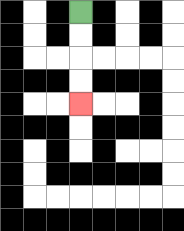{'start': '[3, 0]', 'end': '[3, 4]', 'path_directions': 'D,D,D,D', 'path_coordinates': '[[3, 0], [3, 1], [3, 2], [3, 3], [3, 4]]'}